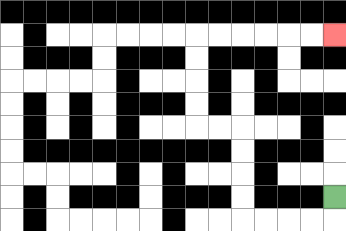{'start': '[14, 8]', 'end': '[14, 1]', 'path_directions': 'D,L,L,L,L,U,U,U,U,L,L,U,U,U,U,R,R,R,R,R,R', 'path_coordinates': '[[14, 8], [14, 9], [13, 9], [12, 9], [11, 9], [10, 9], [10, 8], [10, 7], [10, 6], [10, 5], [9, 5], [8, 5], [8, 4], [8, 3], [8, 2], [8, 1], [9, 1], [10, 1], [11, 1], [12, 1], [13, 1], [14, 1]]'}